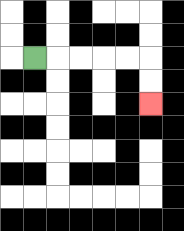{'start': '[1, 2]', 'end': '[6, 4]', 'path_directions': 'R,R,R,R,R,D,D', 'path_coordinates': '[[1, 2], [2, 2], [3, 2], [4, 2], [5, 2], [6, 2], [6, 3], [6, 4]]'}